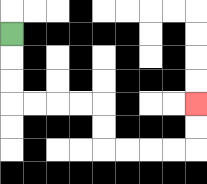{'start': '[0, 1]', 'end': '[8, 4]', 'path_directions': 'D,D,D,R,R,R,R,D,D,R,R,R,R,U,U', 'path_coordinates': '[[0, 1], [0, 2], [0, 3], [0, 4], [1, 4], [2, 4], [3, 4], [4, 4], [4, 5], [4, 6], [5, 6], [6, 6], [7, 6], [8, 6], [8, 5], [8, 4]]'}